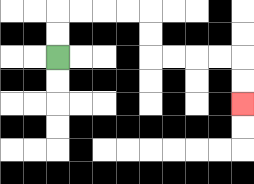{'start': '[2, 2]', 'end': '[10, 4]', 'path_directions': 'U,U,R,R,R,R,D,D,R,R,R,R,D,D', 'path_coordinates': '[[2, 2], [2, 1], [2, 0], [3, 0], [4, 0], [5, 0], [6, 0], [6, 1], [6, 2], [7, 2], [8, 2], [9, 2], [10, 2], [10, 3], [10, 4]]'}